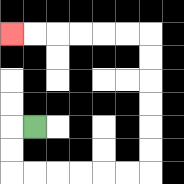{'start': '[1, 5]', 'end': '[0, 1]', 'path_directions': 'L,D,D,R,R,R,R,R,R,U,U,U,U,U,U,L,L,L,L,L,L', 'path_coordinates': '[[1, 5], [0, 5], [0, 6], [0, 7], [1, 7], [2, 7], [3, 7], [4, 7], [5, 7], [6, 7], [6, 6], [6, 5], [6, 4], [6, 3], [6, 2], [6, 1], [5, 1], [4, 1], [3, 1], [2, 1], [1, 1], [0, 1]]'}